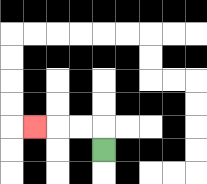{'start': '[4, 6]', 'end': '[1, 5]', 'path_directions': 'U,L,L,L', 'path_coordinates': '[[4, 6], [4, 5], [3, 5], [2, 5], [1, 5]]'}